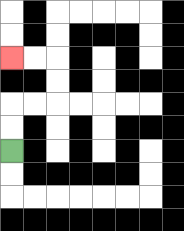{'start': '[0, 6]', 'end': '[0, 2]', 'path_directions': 'U,U,R,R,U,U,L,L', 'path_coordinates': '[[0, 6], [0, 5], [0, 4], [1, 4], [2, 4], [2, 3], [2, 2], [1, 2], [0, 2]]'}